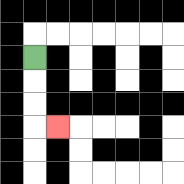{'start': '[1, 2]', 'end': '[2, 5]', 'path_directions': 'D,D,D,R', 'path_coordinates': '[[1, 2], [1, 3], [1, 4], [1, 5], [2, 5]]'}